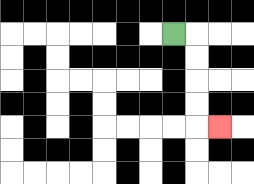{'start': '[7, 1]', 'end': '[9, 5]', 'path_directions': 'R,D,D,D,D,R', 'path_coordinates': '[[7, 1], [8, 1], [8, 2], [8, 3], [8, 4], [8, 5], [9, 5]]'}